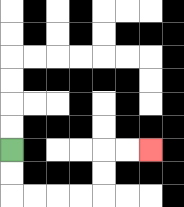{'start': '[0, 6]', 'end': '[6, 6]', 'path_directions': 'D,D,R,R,R,R,U,U,R,R', 'path_coordinates': '[[0, 6], [0, 7], [0, 8], [1, 8], [2, 8], [3, 8], [4, 8], [4, 7], [4, 6], [5, 6], [6, 6]]'}